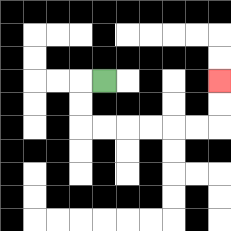{'start': '[4, 3]', 'end': '[9, 3]', 'path_directions': 'L,D,D,R,R,R,R,R,R,U,U', 'path_coordinates': '[[4, 3], [3, 3], [3, 4], [3, 5], [4, 5], [5, 5], [6, 5], [7, 5], [8, 5], [9, 5], [9, 4], [9, 3]]'}